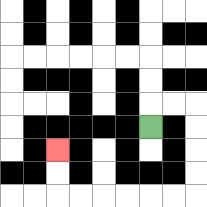{'start': '[6, 5]', 'end': '[2, 6]', 'path_directions': 'U,R,R,D,D,D,D,L,L,L,L,L,L,U,U', 'path_coordinates': '[[6, 5], [6, 4], [7, 4], [8, 4], [8, 5], [8, 6], [8, 7], [8, 8], [7, 8], [6, 8], [5, 8], [4, 8], [3, 8], [2, 8], [2, 7], [2, 6]]'}